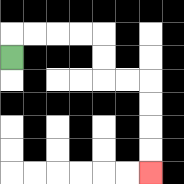{'start': '[0, 2]', 'end': '[6, 7]', 'path_directions': 'U,R,R,R,R,D,D,R,R,D,D,D,D', 'path_coordinates': '[[0, 2], [0, 1], [1, 1], [2, 1], [3, 1], [4, 1], [4, 2], [4, 3], [5, 3], [6, 3], [6, 4], [6, 5], [6, 6], [6, 7]]'}